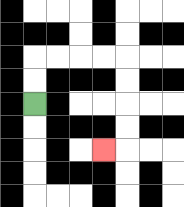{'start': '[1, 4]', 'end': '[4, 6]', 'path_directions': 'U,U,R,R,R,R,D,D,D,D,L', 'path_coordinates': '[[1, 4], [1, 3], [1, 2], [2, 2], [3, 2], [4, 2], [5, 2], [5, 3], [5, 4], [5, 5], [5, 6], [4, 6]]'}